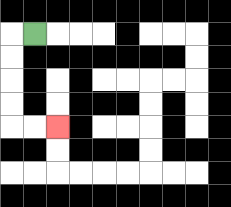{'start': '[1, 1]', 'end': '[2, 5]', 'path_directions': 'L,D,D,D,D,R,R', 'path_coordinates': '[[1, 1], [0, 1], [0, 2], [0, 3], [0, 4], [0, 5], [1, 5], [2, 5]]'}